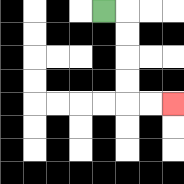{'start': '[4, 0]', 'end': '[7, 4]', 'path_directions': 'R,D,D,D,D,R,R', 'path_coordinates': '[[4, 0], [5, 0], [5, 1], [5, 2], [5, 3], [5, 4], [6, 4], [7, 4]]'}